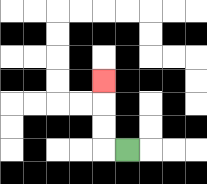{'start': '[5, 6]', 'end': '[4, 3]', 'path_directions': 'L,U,U,U', 'path_coordinates': '[[5, 6], [4, 6], [4, 5], [4, 4], [4, 3]]'}